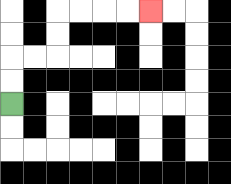{'start': '[0, 4]', 'end': '[6, 0]', 'path_directions': 'U,U,R,R,U,U,R,R,R,R', 'path_coordinates': '[[0, 4], [0, 3], [0, 2], [1, 2], [2, 2], [2, 1], [2, 0], [3, 0], [4, 0], [5, 0], [6, 0]]'}